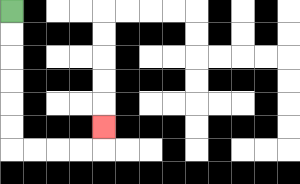{'start': '[0, 0]', 'end': '[4, 5]', 'path_directions': 'D,D,D,D,D,D,R,R,R,R,U', 'path_coordinates': '[[0, 0], [0, 1], [0, 2], [0, 3], [0, 4], [0, 5], [0, 6], [1, 6], [2, 6], [3, 6], [4, 6], [4, 5]]'}